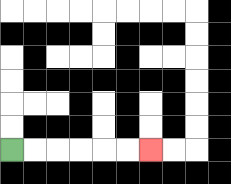{'start': '[0, 6]', 'end': '[6, 6]', 'path_directions': 'R,R,R,R,R,R', 'path_coordinates': '[[0, 6], [1, 6], [2, 6], [3, 6], [4, 6], [5, 6], [6, 6]]'}